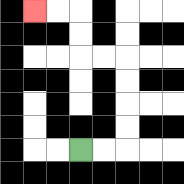{'start': '[3, 6]', 'end': '[1, 0]', 'path_directions': 'R,R,U,U,U,U,L,L,U,U,L,L', 'path_coordinates': '[[3, 6], [4, 6], [5, 6], [5, 5], [5, 4], [5, 3], [5, 2], [4, 2], [3, 2], [3, 1], [3, 0], [2, 0], [1, 0]]'}